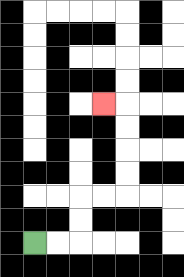{'start': '[1, 10]', 'end': '[4, 4]', 'path_directions': 'R,R,U,U,R,R,U,U,U,U,L', 'path_coordinates': '[[1, 10], [2, 10], [3, 10], [3, 9], [3, 8], [4, 8], [5, 8], [5, 7], [5, 6], [5, 5], [5, 4], [4, 4]]'}